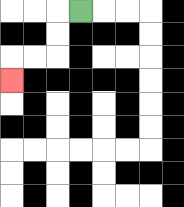{'start': '[3, 0]', 'end': '[0, 3]', 'path_directions': 'L,D,D,L,L,D', 'path_coordinates': '[[3, 0], [2, 0], [2, 1], [2, 2], [1, 2], [0, 2], [0, 3]]'}